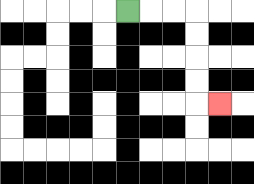{'start': '[5, 0]', 'end': '[9, 4]', 'path_directions': 'R,R,R,D,D,D,D,R', 'path_coordinates': '[[5, 0], [6, 0], [7, 0], [8, 0], [8, 1], [8, 2], [8, 3], [8, 4], [9, 4]]'}